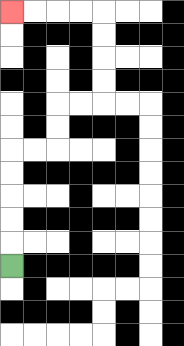{'start': '[0, 11]', 'end': '[0, 0]', 'path_directions': 'U,U,U,U,U,R,R,U,U,R,R,U,U,U,U,L,L,L,L', 'path_coordinates': '[[0, 11], [0, 10], [0, 9], [0, 8], [0, 7], [0, 6], [1, 6], [2, 6], [2, 5], [2, 4], [3, 4], [4, 4], [4, 3], [4, 2], [4, 1], [4, 0], [3, 0], [2, 0], [1, 0], [0, 0]]'}